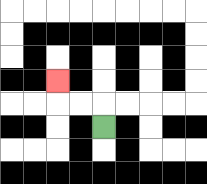{'start': '[4, 5]', 'end': '[2, 3]', 'path_directions': 'U,L,L,U', 'path_coordinates': '[[4, 5], [4, 4], [3, 4], [2, 4], [2, 3]]'}